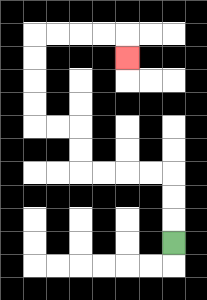{'start': '[7, 10]', 'end': '[5, 2]', 'path_directions': 'U,U,U,L,L,L,L,U,U,L,L,U,U,U,U,R,R,R,R,D', 'path_coordinates': '[[7, 10], [7, 9], [7, 8], [7, 7], [6, 7], [5, 7], [4, 7], [3, 7], [3, 6], [3, 5], [2, 5], [1, 5], [1, 4], [1, 3], [1, 2], [1, 1], [2, 1], [3, 1], [4, 1], [5, 1], [5, 2]]'}